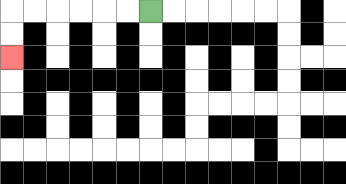{'start': '[6, 0]', 'end': '[0, 2]', 'path_directions': 'L,L,L,L,L,L,D,D', 'path_coordinates': '[[6, 0], [5, 0], [4, 0], [3, 0], [2, 0], [1, 0], [0, 0], [0, 1], [0, 2]]'}